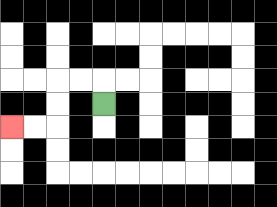{'start': '[4, 4]', 'end': '[0, 5]', 'path_directions': 'U,L,L,D,D,L,L', 'path_coordinates': '[[4, 4], [4, 3], [3, 3], [2, 3], [2, 4], [2, 5], [1, 5], [0, 5]]'}